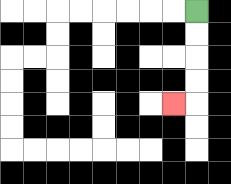{'start': '[8, 0]', 'end': '[7, 4]', 'path_directions': 'D,D,D,D,L', 'path_coordinates': '[[8, 0], [8, 1], [8, 2], [8, 3], [8, 4], [7, 4]]'}